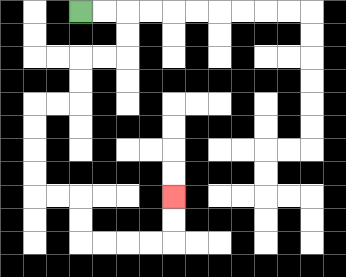{'start': '[3, 0]', 'end': '[7, 8]', 'path_directions': 'R,R,D,D,L,L,D,D,L,L,D,D,D,D,R,R,D,D,R,R,R,R,U,U', 'path_coordinates': '[[3, 0], [4, 0], [5, 0], [5, 1], [5, 2], [4, 2], [3, 2], [3, 3], [3, 4], [2, 4], [1, 4], [1, 5], [1, 6], [1, 7], [1, 8], [2, 8], [3, 8], [3, 9], [3, 10], [4, 10], [5, 10], [6, 10], [7, 10], [7, 9], [7, 8]]'}